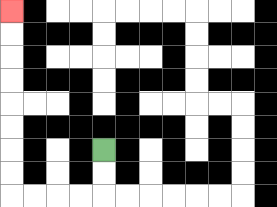{'start': '[4, 6]', 'end': '[0, 0]', 'path_directions': 'D,D,L,L,L,L,U,U,U,U,U,U,U,U', 'path_coordinates': '[[4, 6], [4, 7], [4, 8], [3, 8], [2, 8], [1, 8], [0, 8], [0, 7], [0, 6], [0, 5], [0, 4], [0, 3], [0, 2], [0, 1], [0, 0]]'}